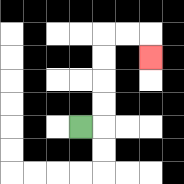{'start': '[3, 5]', 'end': '[6, 2]', 'path_directions': 'R,U,U,U,U,R,R,D', 'path_coordinates': '[[3, 5], [4, 5], [4, 4], [4, 3], [4, 2], [4, 1], [5, 1], [6, 1], [6, 2]]'}